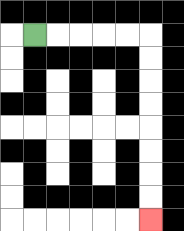{'start': '[1, 1]', 'end': '[6, 9]', 'path_directions': 'R,R,R,R,R,D,D,D,D,D,D,D,D', 'path_coordinates': '[[1, 1], [2, 1], [3, 1], [4, 1], [5, 1], [6, 1], [6, 2], [6, 3], [6, 4], [6, 5], [6, 6], [6, 7], [6, 8], [6, 9]]'}